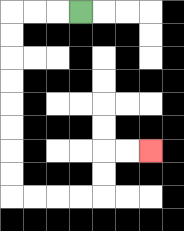{'start': '[3, 0]', 'end': '[6, 6]', 'path_directions': 'L,L,L,D,D,D,D,D,D,D,D,R,R,R,R,U,U,R,R', 'path_coordinates': '[[3, 0], [2, 0], [1, 0], [0, 0], [0, 1], [0, 2], [0, 3], [0, 4], [0, 5], [0, 6], [0, 7], [0, 8], [1, 8], [2, 8], [3, 8], [4, 8], [4, 7], [4, 6], [5, 6], [6, 6]]'}